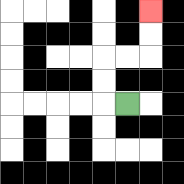{'start': '[5, 4]', 'end': '[6, 0]', 'path_directions': 'L,U,U,R,R,U,U', 'path_coordinates': '[[5, 4], [4, 4], [4, 3], [4, 2], [5, 2], [6, 2], [6, 1], [6, 0]]'}